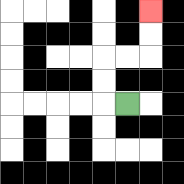{'start': '[5, 4]', 'end': '[6, 0]', 'path_directions': 'L,U,U,R,R,U,U', 'path_coordinates': '[[5, 4], [4, 4], [4, 3], [4, 2], [5, 2], [6, 2], [6, 1], [6, 0]]'}